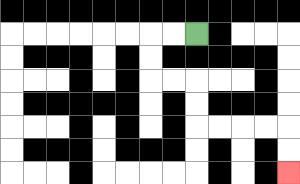{'start': '[8, 1]', 'end': '[12, 7]', 'path_directions': 'L,L,D,D,R,R,D,D,R,R,R,R,D,D', 'path_coordinates': '[[8, 1], [7, 1], [6, 1], [6, 2], [6, 3], [7, 3], [8, 3], [8, 4], [8, 5], [9, 5], [10, 5], [11, 5], [12, 5], [12, 6], [12, 7]]'}